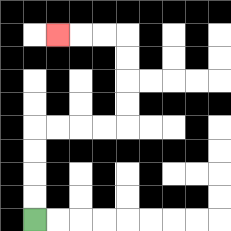{'start': '[1, 9]', 'end': '[2, 1]', 'path_directions': 'U,U,U,U,R,R,R,R,U,U,U,U,L,L,L', 'path_coordinates': '[[1, 9], [1, 8], [1, 7], [1, 6], [1, 5], [2, 5], [3, 5], [4, 5], [5, 5], [5, 4], [5, 3], [5, 2], [5, 1], [4, 1], [3, 1], [2, 1]]'}